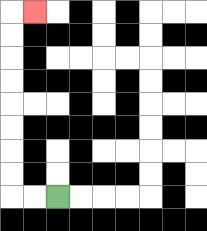{'start': '[2, 8]', 'end': '[1, 0]', 'path_directions': 'L,L,U,U,U,U,U,U,U,U,R', 'path_coordinates': '[[2, 8], [1, 8], [0, 8], [0, 7], [0, 6], [0, 5], [0, 4], [0, 3], [0, 2], [0, 1], [0, 0], [1, 0]]'}